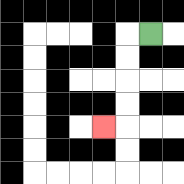{'start': '[6, 1]', 'end': '[4, 5]', 'path_directions': 'L,D,D,D,D,L', 'path_coordinates': '[[6, 1], [5, 1], [5, 2], [5, 3], [5, 4], [5, 5], [4, 5]]'}